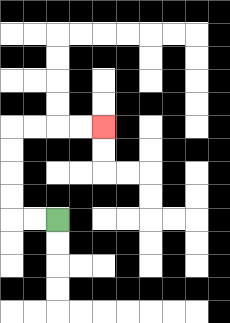{'start': '[2, 9]', 'end': '[4, 5]', 'path_directions': 'L,L,U,U,U,U,R,R,R,R', 'path_coordinates': '[[2, 9], [1, 9], [0, 9], [0, 8], [0, 7], [0, 6], [0, 5], [1, 5], [2, 5], [3, 5], [4, 5]]'}